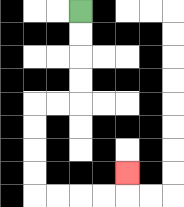{'start': '[3, 0]', 'end': '[5, 7]', 'path_directions': 'D,D,D,D,L,L,D,D,D,D,R,R,R,R,U', 'path_coordinates': '[[3, 0], [3, 1], [3, 2], [3, 3], [3, 4], [2, 4], [1, 4], [1, 5], [1, 6], [1, 7], [1, 8], [2, 8], [3, 8], [4, 8], [5, 8], [5, 7]]'}